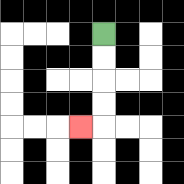{'start': '[4, 1]', 'end': '[3, 5]', 'path_directions': 'D,D,D,D,L', 'path_coordinates': '[[4, 1], [4, 2], [4, 3], [4, 4], [4, 5], [3, 5]]'}